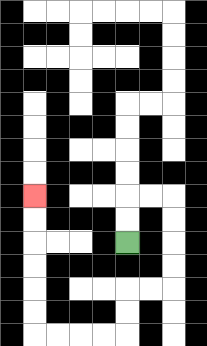{'start': '[5, 10]', 'end': '[1, 8]', 'path_directions': 'U,U,R,R,D,D,D,D,L,L,D,D,L,L,L,L,U,U,U,U,U,U', 'path_coordinates': '[[5, 10], [5, 9], [5, 8], [6, 8], [7, 8], [7, 9], [7, 10], [7, 11], [7, 12], [6, 12], [5, 12], [5, 13], [5, 14], [4, 14], [3, 14], [2, 14], [1, 14], [1, 13], [1, 12], [1, 11], [1, 10], [1, 9], [1, 8]]'}